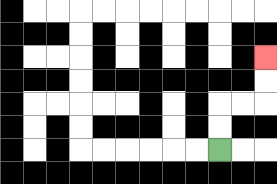{'start': '[9, 6]', 'end': '[11, 2]', 'path_directions': 'U,U,R,R,U,U', 'path_coordinates': '[[9, 6], [9, 5], [9, 4], [10, 4], [11, 4], [11, 3], [11, 2]]'}